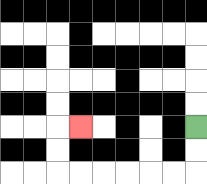{'start': '[8, 5]', 'end': '[3, 5]', 'path_directions': 'D,D,L,L,L,L,L,L,U,U,R', 'path_coordinates': '[[8, 5], [8, 6], [8, 7], [7, 7], [6, 7], [5, 7], [4, 7], [3, 7], [2, 7], [2, 6], [2, 5], [3, 5]]'}